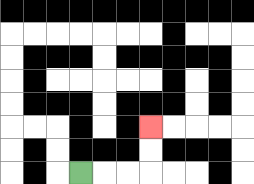{'start': '[3, 7]', 'end': '[6, 5]', 'path_directions': 'R,R,R,U,U', 'path_coordinates': '[[3, 7], [4, 7], [5, 7], [6, 7], [6, 6], [6, 5]]'}